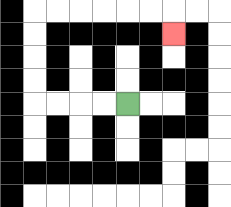{'start': '[5, 4]', 'end': '[7, 1]', 'path_directions': 'L,L,L,L,U,U,U,U,R,R,R,R,R,R,D', 'path_coordinates': '[[5, 4], [4, 4], [3, 4], [2, 4], [1, 4], [1, 3], [1, 2], [1, 1], [1, 0], [2, 0], [3, 0], [4, 0], [5, 0], [6, 0], [7, 0], [7, 1]]'}